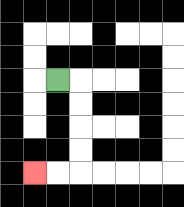{'start': '[2, 3]', 'end': '[1, 7]', 'path_directions': 'R,D,D,D,D,L,L', 'path_coordinates': '[[2, 3], [3, 3], [3, 4], [3, 5], [3, 6], [3, 7], [2, 7], [1, 7]]'}